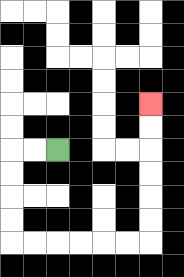{'start': '[2, 6]', 'end': '[6, 4]', 'path_directions': 'L,L,D,D,D,D,R,R,R,R,R,R,U,U,U,U,U,U', 'path_coordinates': '[[2, 6], [1, 6], [0, 6], [0, 7], [0, 8], [0, 9], [0, 10], [1, 10], [2, 10], [3, 10], [4, 10], [5, 10], [6, 10], [6, 9], [6, 8], [6, 7], [6, 6], [6, 5], [6, 4]]'}